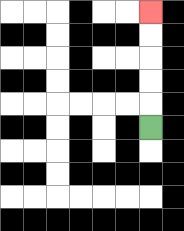{'start': '[6, 5]', 'end': '[6, 0]', 'path_directions': 'U,U,U,U,U', 'path_coordinates': '[[6, 5], [6, 4], [6, 3], [6, 2], [6, 1], [6, 0]]'}